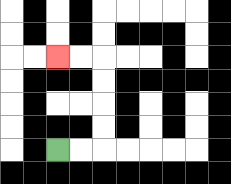{'start': '[2, 6]', 'end': '[2, 2]', 'path_directions': 'R,R,U,U,U,U,L,L', 'path_coordinates': '[[2, 6], [3, 6], [4, 6], [4, 5], [4, 4], [4, 3], [4, 2], [3, 2], [2, 2]]'}